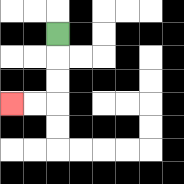{'start': '[2, 1]', 'end': '[0, 4]', 'path_directions': 'D,D,D,L,L', 'path_coordinates': '[[2, 1], [2, 2], [2, 3], [2, 4], [1, 4], [0, 4]]'}